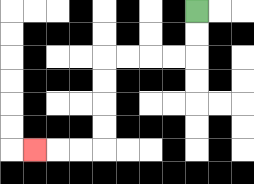{'start': '[8, 0]', 'end': '[1, 6]', 'path_directions': 'D,D,L,L,L,L,D,D,D,D,L,L,L', 'path_coordinates': '[[8, 0], [8, 1], [8, 2], [7, 2], [6, 2], [5, 2], [4, 2], [4, 3], [4, 4], [4, 5], [4, 6], [3, 6], [2, 6], [1, 6]]'}